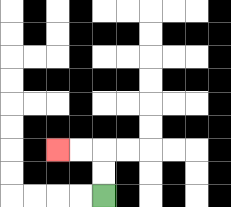{'start': '[4, 8]', 'end': '[2, 6]', 'path_directions': 'U,U,L,L', 'path_coordinates': '[[4, 8], [4, 7], [4, 6], [3, 6], [2, 6]]'}